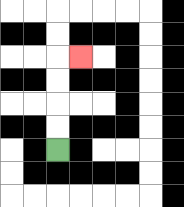{'start': '[2, 6]', 'end': '[3, 2]', 'path_directions': 'U,U,U,U,R', 'path_coordinates': '[[2, 6], [2, 5], [2, 4], [2, 3], [2, 2], [3, 2]]'}